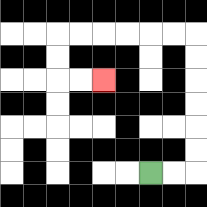{'start': '[6, 7]', 'end': '[4, 3]', 'path_directions': 'R,R,U,U,U,U,U,U,L,L,L,L,L,L,D,D,R,R', 'path_coordinates': '[[6, 7], [7, 7], [8, 7], [8, 6], [8, 5], [8, 4], [8, 3], [8, 2], [8, 1], [7, 1], [6, 1], [5, 1], [4, 1], [3, 1], [2, 1], [2, 2], [2, 3], [3, 3], [4, 3]]'}